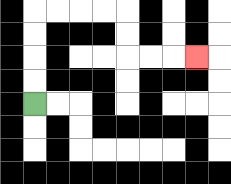{'start': '[1, 4]', 'end': '[8, 2]', 'path_directions': 'U,U,U,U,R,R,R,R,D,D,R,R,R', 'path_coordinates': '[[1, 4], [1, 3], [1, 2], [1, 1], [1, 0], [2, 0], [3, 0], [4, 0], [5, 0], [5, 1], [5, 2], [6, 2], [7, 2], [8, 2]]'}